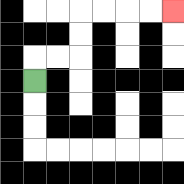{'start': '[1, 3]', 'end': '[7, 0]', 'path_directions': 'U,R,R,U,U,R,R,R,R', 'path_coordinates': '[[1, 3], [1, 2], [2, 2], [3, 2], [3, 1], [3, 0], [4, 0], [5, 0], [6, 0], [7, 0]]'}